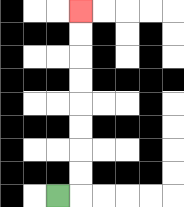{'start': '[2, 8]', 'end': '[3, 0]', 'path_directions': 'R,U,U,U,U,U,U,U,U', 'path_coordinates': '[[2, 8], [3, 8], [3, 7], [3, 6], [3, 5], [3, 4], [3, 3], [3, 2], [3, 1], [3, 0]]'}